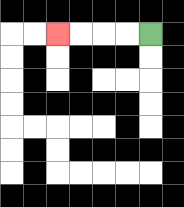{'start': '[6, 1]', 'end': '[2, 1]', 'path_directions': 'L,L,L,L', 'path_coordinates': '[[6, 1], [5, 1], [4, 1], [3, 1], [2, 1]]'}